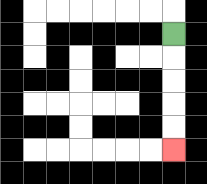{'start': '[7, 1]', 'end': '[7, 6]', 'path_directions': 'D,D,D,D,D', 'path_coordinates': '[[7, 1], [7, 2], [7, 3], [7, 4], [7, 5], [7, 6]]'}